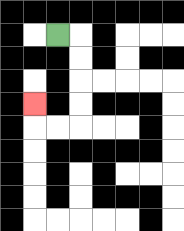{'start': '[2, 1]', 'end': '[1, 4]', 'path_directions': 'R,D,D,D,D,L,L,U', 'path_coordinates': '[[2, 1], [3, 1], [3, 2], [3, 3], [3, 4], [3, 5], [2, 5], [1, 5], [1, 4]]'}